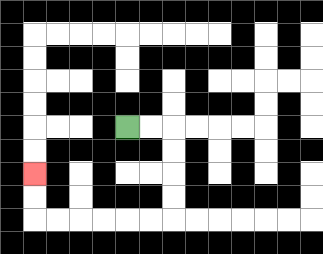{'start': '[5, 5]', 'end': '[1, 7]', 'path_directions': 'R,R,D,D,D,D,L,L,L,L,L,L,U,U', 'path_coordinates': '[[5, 5], [6, 5], [7, 5], [7, 6], [7, 7], [7, 8], [7, 9], [6, 9], [5, 9], [4, 9], [3, 9], [2, 9], [1, 9], [1, 8], [1, 7]]'}